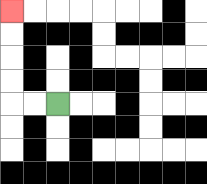{'start': '[2, 4]', 'end': '[0, 0]', 'path_directions': 'L,L,U,U,U,U', 'path_coordinates': '[[2, 4], [1, 4], [0, 4], [0, 3], [0, 2], [0, 1], [0, 0]]'}